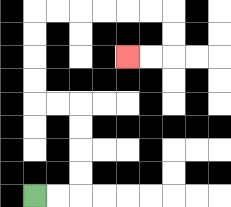{'start': '[1, 8]', 'end': '[5, 2]', 'path_directions': 'R,R,U,U,U,U,L,L,U,U,U,U,R,R,R,R,R,R,D,D,L,L', 'path_coordinates': '[[1, 8], [2, 8], [3, 8], [3, 7], [3, 6], [3, 5], [3, 4], [2, 4], [1, 4], [1, 3], [1, 2], [1, 1], [1, 0], [2, 0], [3, 0], [4, 0], [5, 0], [6, 0], [7, 0], [7, 1], [7, 2], [6, 2], [5, 2]]'}